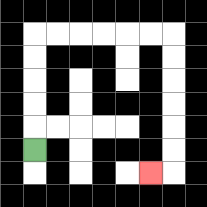{'start': '[1, 6]', 'end': '[6, 7]', 'path_directions': 'U,U,U,U,U,R,R,R,R,R,R,D,D,D,D,D,D,L', 'path_coordinates': '[[1, 6], [1, 5], [1, 4], [1, 3], [1, 2], [1, 1], [2, 1], [3, 1], [4, 1], [5, 1], [6, 1], [7, 1], [7, 2], [7, 3], [7, 4], [7, 5], [7, 6], [7, 7], [6, 7]]'}